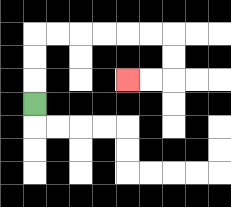{'start': '[1, 4]', 'end': '[5, 3]', 'path_directions': 'U,U,U,R,R,R,R,R,R,D,D,L,L', 'path_coordinates': '[[1, 4], [1, 3], [1, 2], [1, 1], [2, 1], [3, 1], [4, 1], [5, 1], [6, 1], [7, 1], [7, 2], [7, 3], [6, 3], [5, 3]]'}